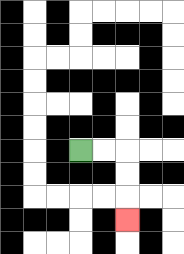{'start': '[3, 6]', 'end': '[5, 9]', 'path_directions': 'R,R,D,D,D', 'path_coordinates': '[[3, 6], [4, 6], [5, 6], [5, 7], [5, 8], [5, 9]]'}